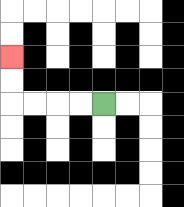{'start': '[4, 4]', 'end': '[0, 2]', 'path_directions': 'L,L,L,L,U,U', 'path_coordinates': '[[4, 4], [3, 4], [2, 4], [1, 4], [0, 4], [0, 3], [0, 2]]'}